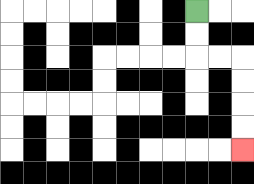{'start': '[8, 0]', 'end': '[10, 6]', 'path_directions': 'D,D,R,R,D,D,D,D', 'path_coordinates': '[[8, 0], [8, 1], [8, 2], [9, 2], [10, 2], [10, 3], [10, 4], [10, 5], [10, 6]]'}